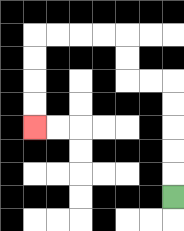{'start': '[7, 8]', 'end': '[1, 5]', 'path_directions': 'U,U,U,U,U,L,L,U,U,L,L,L,L,D,D,D,D', 'path_coordinates': '[[7, 8], [7, 7], [7, 6], [7, 5], [7, 4], [7, 3], [6, 3], [5, 3], [5, 2], [5, 1], [4, 1], [3, 1], [2, 1], [1, 1], [1, 2], [1, 3], [1, 4], [1, 5]]'}